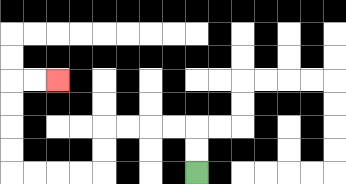{'start': '[8, 7]', 'end': '[2, 3]', 'path_directions': 'U,U,L,L,L,L,D,D,L,L,L,L,U,U,U,U,R,R', 'path_coordinates': '[[8, 7], [8, 6], [8, 5], [7, 5], [6, 5], [5, 5], [4, 5], [4, 6], [4, 7], [3, 7], [2, 7], [1, 7], [0, 7], [0, 6], [0, 5], [0, 4], [0, 3], [1, 3], [2, 3]]'}